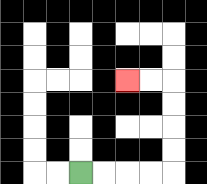{'start': '[3, 7]', 'end': '[5, 3]', 'path_directions': 'R,R,R,R,U,U,U,U,L,L', 'path_coordinates': '[[3, 7], [4, 7], [5, 7], [6, 7], [7, 7], [7, 6], [7, 5], [7, 4], [7, 3], [6, 3], [5, 3]]'}